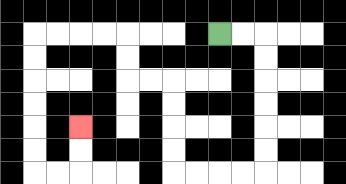{'start': '[9, 1]', 'end': '[3, 5]', 'path_directions': 'R,R,D,D,D,D,D,D,L,L,L,L,U,U,U,U,L,L,U,U,L,L,L,L,D,D,D,D,D,D,R,R,U,U', 'path_coordinates': '[[9, 1], [10, 1], [11, 1], [11, 2], [11, 3], [11, 4], [11, 5], [11, 6], [11, 7], [10, 7], [9, 7], [8, 7], [7, 7], [7, 6], [7, 5], [7, 4], [7, 3], [6, 3], [5, 3], [5, 2], [5, 1], [4, 1], [3, 1], [2, 1], [1, 1], [1, 2], [1, 3], [1, 4], [1, 5], [1, 6], [1, 7], [2, 7], [3, 7], [3, 6], [3, 5]]'}